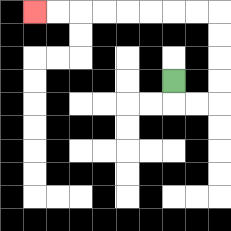{'start': '[7, 3]', 'end': '[1, 0]', 'path_directions': 'D,R,R,U,U,U,U,L,L,L,L,L,L,L,L', 'path_coordinates': '[[7, 3], [7, 4], [8, 4], [9, 4], [9, 3], [9, 2], [9, 1], [9, 0], [8, 0], [7, 0], [6, 0], [5, 0], [4, 0], [3, 0], [2, 0], [1, 0]]'}